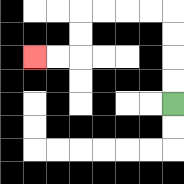{'start': '[7, 4]', 'end': '[1, 2]', 'path_directions': 'U,U,U,U,L,L,L,L,D,D,L,L', 'path_coordinates': '[[7, 4], [7, 3], [7, 2], [7, 1], [7, 0], [6, 0], [5, 0], [4, 0], [3, 0], [3, 1], [3, 2], [2, 2], [1, 2]]'}